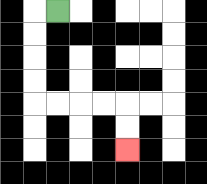{'start': '[2, 0]', 'end': '[5, 6]', 'path_directions': 'L,D,D,D,D,R,R,R,R,D,D', 'path_coordinates': '[[2, 0], [1, 0], [1, 1], [1, 2], [1, 3], [1, 4], [2, 4], [3, 4], [4, 4], [5, 4], [5, 5], [5, 6]]'}